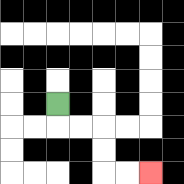{'start': '[2, 4]', 'end': '[6, 7]', 'path_directions': 'D,R,R,D,D,R,R', 'path_coordinates': '[[2, 4], [2, 5], [3, 5], [4, 5], [4, 6], [4, 7], [5, 7], [6, 7]]'}